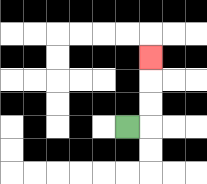{'start': '[5, 5]', 'end': '[6, 2]', 'path_directions': 'R,U,U,U', 'path_coordinates': '[[5, 5], [6, 5], [6, 4], [6, 3], [6, 2]]'}